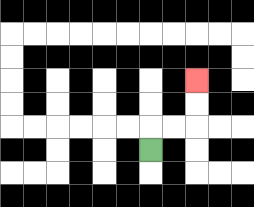{'start': '[6, 6]', 'end': '[8, 3]', 'path_directions': 'U,R,R,U,U', 'path_coordinates': '[[6, 6], [6, 5], [7, 5], [8, 5], [8, 4], [8, 3]]'}